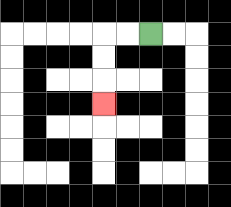{'start': '[6, 1]', 'end': '[4, 4]', 'path_directions': 'L,L,D,D,D', 'path_coordinates': '[[6, 1], [5, 1], [4, 1], [4, 2], [4, 3], [4, 4]]'}